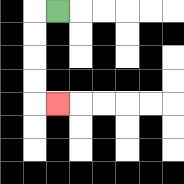{'start': '[2, 0]', 'end': '[2, 4]', 'path_directions': 'L,D,D,D,D,R', 'path_coordinates': '[[2, 0], [1, 0], [1, 1], [1, 2], [1, 3], [1, 4], [2, 4]]'}